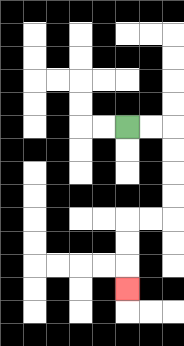{'start': '[5, 5]', 'end': '[5, 12]', 'path_directions': 'R,R,D,D,D,D,L,L,D,D,D', 'path_coordinates': '[[5, 5], [6, 5], [7, 5], [7, 6], [7, 7], [7, 8], [7, 9], [6, 9], [5, 9], [5, 10], [5, 11], [5, 12]]'}